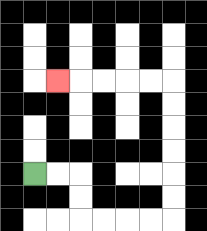{'start': '[1, 7]', 'end': '[2, 3]', 'path_directions': 'R,R,D,D,R,R,R,R,U,U,U,U,U,U,L,L,L,L,L', 'path_coordinates': '[[1, 7], [2, 7], [3, 7], [3, 8], [3, 9], [4, 9], [5, 9], [6, 9], [7, 9], [7, 8], [7, 7], [7, 6], [7, 5], [7, 4], [7, 3], [6, 3], [5, 3], [4, 3], [3, 3], [2, 3]]'}